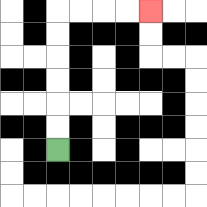{'start': '[2, 6]', 'end': '[6, 0]', 'path_directions': 'U,U,U,U,U,U,R,R,R,R', 'path_coordinates': '[[2, 6], [2, 5], [2, 4], [2, 3], [2, 2], [2, 1], [2, 0], [3, 0], [4, 0], [5, 0], [6, 0]]'}